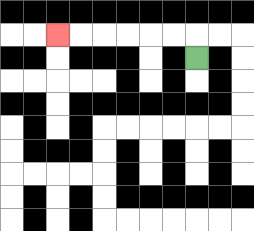{'start': '[8, 2]', 'end': '[2, 1]', 'path_directions': 'U,L,L,L,L,L,L', 'path_coordinates': '[[8, 2], [8, 1], [7, 1], [6, 1], [5, 1], [4, 1], [3, 1], [2, 1]]'}